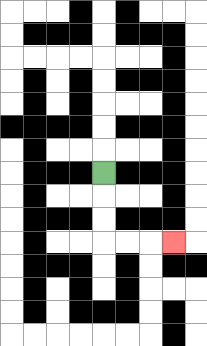{'start': '[4, 7]', 'end': '[7, 10]', 'path_directions': 'D,D,D,R,R,R', 'path_coordinates': '[[4, 7], [4, 8], [4, 9], [4, 10], [5, 10], [6, 10], [7, 10]]'}